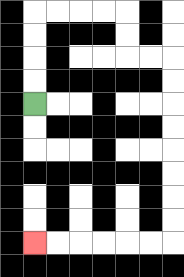{'start': '[1, 4]', 'end': '[1, 10]', 'path_directions': 'U,U,U,U,R,R,R,R,D,D,R,R,D,D,D,D,D,D,D,D,L,L,L,L,L,L', 'path_coordinates': '[[1, 4], [1, 3], [1, 2], [1, 1], [1, 0], [2, 0], [3, 0], [4, 0], [5, 0], [5, 1], [5, 2], [6, 2], [7, 2], [7, 3], [7, 4], [7, 5], [7, 6], [7, 7], [7, 8], [7, 9], [7, 10], [6, 10], [5, 10], [4, 10], [3, 10], [2, 10], [1, 10]]'}